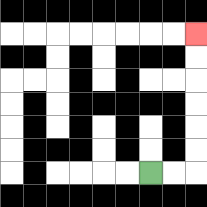{'start': '[6, 7]', 'end': '[8, 1]', 'path_directions': 'R,R,U,U,U,U,U,U', 'path_coordinates': '[[6, 7], [7, 7], [8, 7], [8, 6], [8, 5], [8, 4], [8, 3], [8, 2], [8, 1]]'}